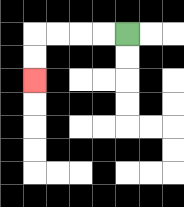{'start': '[5, 1]', 'end': '[1, 3]', 'path_directions': 'L,L,L,L,D,D', 'path_coordinates': '[[5, 1], [4, 1], [3, 1], [2, 1], [1, 1], [1, 2], [1, 3]]'}